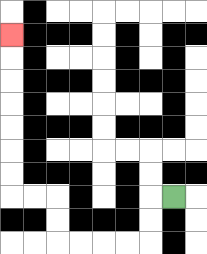{'start': '[7, 8]', 'end': '[0, 1]', 'path_directions': 'L,D,D,L,L,L,L,U,U,L,L,U,U,U,U,U,U,U', 'path_coordinates': '[[7, 8], [6, 8], [6, 9], [6, 10], [5, 10], [4, 10], [3, 10], [2, 10], [2, 9], [2, 8], [1, 8], [0, 8], [0, 7], [0, 6], [0, 5], [0, 4], [0, 3], [0, 2], [0, 1]]'}